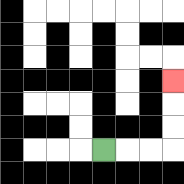{'start': '[4, 6]', 'end': '[7, 3]', 'path_directions': 'R,R,R,U,U,U', 'path_coordinates': '[[4, 6], [5, 6], [6, 6], [7, 6], [7, 5], [7, 4], [7, 3]]'}